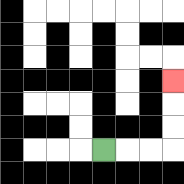{'start': '[4, 6]', 'end': '[7, 3]', 'path_directions': 'R,R,R,U,U,U', 'path_coordinates': '[[4, 6], [5, 6], [6, 6], [7, 6], [7, 5], [7, 4], [7, 3]]'}